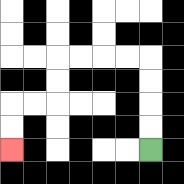{'start': '[6, 6]', 'end': '[0, 6]', 'path_directions': 'U,U,U,U,L,L,L,L,D,D,L,L,D,D', 'path_coordinates': '[[6, 6], [6, 5], [6, 4], [6, 3], [6, 2], [5, 2], [4, 2], [3, 2], [2, 2], [2, 3], [2, 4], [1, 4], [0, 4], [0, 5], [0, 6]]'}